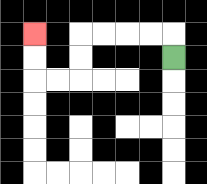{'start': '[7, 2]', 'end': '[1, 1]', 'path_directions': 'U,L,L,L,L,D,D,L,L,U,U', 'path_coordinates': '[[7, 2], [7, 1], [6, 1], [5, 1], [4, 1], [3, 1], [3, 2], [3, 3], [2, 3], [1, 3], [1, 2], [1, 1]]'}